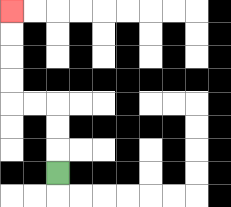{'start': '[2, 7]', 'end': '[0, 0]', 'path_directions': 'U,U,U,L,L,U,U,U,U', 'path_coordinates': '[[2, 7], [2, 6], [2, 5], [2, 4], [1, 4], [0, 4], [0, 3], [0, 2], [0, 1], [0, 0]]'}